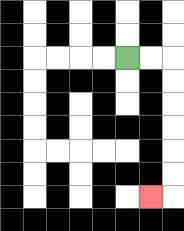{'start': '[5, 2]', 'end': '[6, 8]', 'path_directions': 'R,R,D,D,D,D,D,D,L', 'path_coordinates': '[[5, 2], [6, 2], [7, 2], [7, 3], [7, 4], [7, 5], [7, 6], [7, 7], [7, 8], [6, 8]]'}